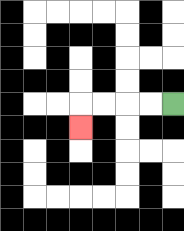{'start': '[7, 4]', 'end': '[3, 5]', 'path_directions': 'L,L,L,L,D', 'path_coordinates': '[[7, 4], [6, 4], [5, 4], [4, 4], [3, 4], [3, 5]]'}